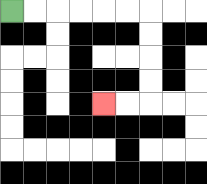{'start': '[0, 0]', 'end': '[4, 4]', 'path_directions': 'R,R,R,R,R,R,D,D,D,D,L,L', 'path_coordinates': '[[0, 0], [1, 0], [2, 0], [3, 0], [4, 0], [5, 0], [6, 0], [6, 1], [6, 2], [6, 3], [6, 4], [5, 4], [4, 4]]'}